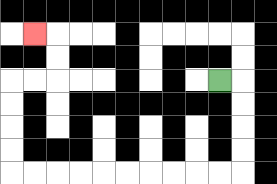{'start': '[9, 3]', 'end': '[1, 1]', 'path_directions': 'R,D,D,D,D,L,L,L,L,L,L,L,L,L,L,U,U,U,U,R,R,U,U,L', 'path_coordinates': '[[9, 3], [10, 3], [10, 4], [10, 5], [10, 6], [10, 7], [9, 7], [8, 7], [7, 7], [6, 7], [5, 7], [4, 7], [3, 7], [2, 7], [1, 7], [0, 7], [0, 6], [0, 5], [0, 4], [0, 3], [1, 3], [2, 3], [2, 2], [2, 1], [1, 1]]'}